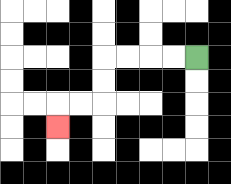{'start': '[8, 2]', 'end': '[2, 5]', 'path_directions': 'L,L,L,L,D,D,L,L,D', 'path_coordinates': '[[8, 2], [7, 2], [6, 2], [5, 2], [4, 2], [4, 3], [4, 4], [3, 4], [2, 4], [2, 5]]'}